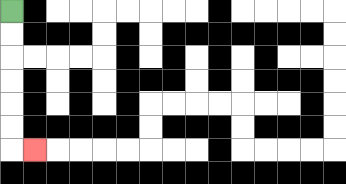{'start': '[0, 0]', 'end': '[1, 6]', 'path_directions': 'D,D,D,D,D,D,R', 'path_coordinates': '[[0, 0], [0, 1], [0, 2], [0, 3], [0, 4], [0, 5], [0, 6], [1, 6]]'}